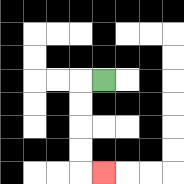{'start': '[4, 3]', 'end': '[4, 7]', 'path_directions': 'L,D,D,D,D,R', 'path_coordinates': '[[4, 3], [3, 3], [3, 4], [3, 5], [3, 6], [3, 7], [4, 7]]'}